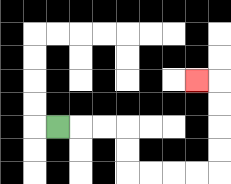{'start': '[2, 5]', 'end': '[8, 3]', 'path_directions': 'R,R,R,D,D,R,R,R,R,U,U,U,U,L', 'path_coordinates': '[[2, 5], [3, 5], [4, 5], [5, 5], [5, 6], [5, 7], [6, 7], [7, 7], [8, 7], [9, 7], [9, 6], [9, 5], [9, 4], [9, 3], [8, 3]]'}